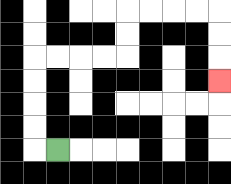{'start': '[2, 6]', 'end': '[9, 3]', 'path_directions': 'L,U,U,U,U,R,R,R,R,U,U,R,R,R,R,D,D,D', 'path_coordinates': '[[2, 6], [1, 6], [1, 5], [1, 4], [1, 3], [1, 2], [2, 2], [3, 2], [4, 2], [5, 2], [5, 1], [5, 0], [6, 0], [7, 0], [8, 0], [9, 0], [9, 1], [9, 2], [9, 3]]'}